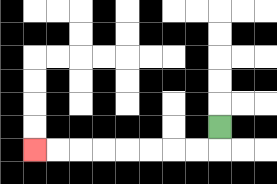{'start': '[9, 5]', 'end': '[1, 6]', 'path_directions': 'D,L,L,L,L,L,L,L,L', 'path_coordinates': '[[9, 5], [9, 6], [8, 6], [7, 6], [6, 6], [5, 6], [4, 6], [3, 6], [2, 6], [1, 6]]'}